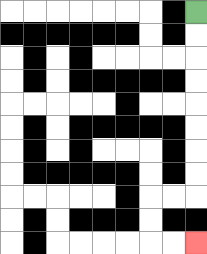{'start': '[8, 0]', 'end': '[8, 10]', 'path_directions': 'D,D,D,D,D,D,D,D,L,L,D,D,R,R', 'path_coordinates': '[[8, 0], [8, 1], [8, 2], [8, 3], [8, 4], [8, 5], [8, 6], [8, 7], [8, 8], [7, 8], [6, 8], [6, 9], [6, 10], [7, 10], [8, 10]]'}